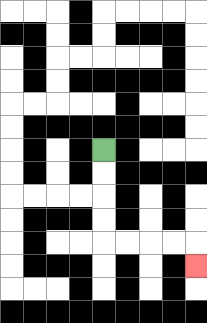{'start': '[4, 6]', 'end': '[8, 11]', 'path_directions': 'D,D,D,D,R,R,R,R,D', 'path_coordinates': '[[4, 6], [4, 7], [4, 8], [4, 9], [4, 10], [5, 10], [6, 10], [7, 10], [8, 10], [8, 11]]'}